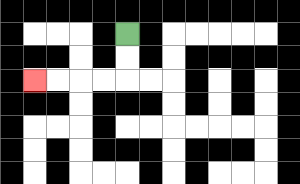{'start': '[5, 1]', 'end': '[1, 3]', 'path_directions': 'D,D,L,L,L,L', 'path_coordinates': '[[5, 1], [5, 2], [5, 3], [4, 3], [3, 3], [2, 3], [1, 3]]'}